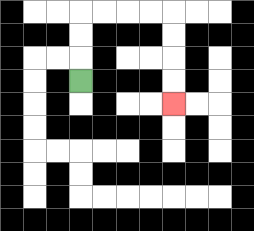{'start': '[3, 3]', 'end': '[7, 4]', 'path_directions': 'U,U,U,R,R,R,R,D,D,D,D', 'path_coordinates': '[[3, 3], [3, 2], [3, 1], [3, 0], [4, 0], [5, 0], [6, 0], [7, 0], [7, 1], [7, 2], [7, 3], [7, 4]]'}